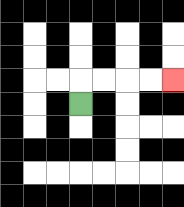{'start': '[3, 4]', 'end': '[7, 3]', 'path_directions': 'U,R,R,R,R', 'path_coordinates': '[[3, 4], [3, 3], [4, 3], [5, 3], [6, 3], [7, 3]]'}